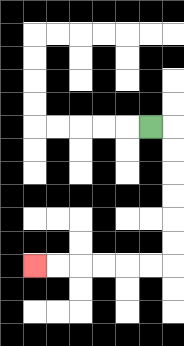{'start': '[6, 5]', 'end': '[1, 11]', 'path_directions': 'R,D,D,D,D,D,D,L,L,L,L,L,L', 'path_coordinates': '[[6, 5], [7, 5], [7, 6], [7, 7], [7, 8], [7, 9], [7, 10], [7, 11], [6, 11], [5, 11], [4, 11], [3, 11], [2, 11], [1, 11]]'}